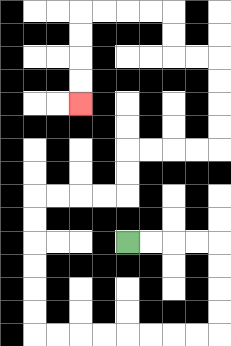{'start': '[5, 10]', 'end': '[3, 4]', 'path_directions': 'R,R,R,R,D,D,D,D,L,L,L,L,L,L,L,L,U,U,U,U,U,U,R,R,R,R,U,U,R,R,R,R,U,U,U,U,L,L,U,U,L,L,L,L,D,D,D,D', 'path_coordinates': '[[5, 10], [6, 10], [7, 10], [8, 10], [9, 10], [9, 11], [9, 12], [9, 13], [9, 14], [8, 14], [7, 14], [6, 14], [5, 14], [4, 14], [3, 14], [2, 14], [1, 14], [1, 13], [1, 12], [1, 11], [1, 10], [1, 9], [1, 8], [2, 8], [3, 8], [4, 8], [5, 8], [5, 7], [5, 6], [6, 6], [7, 6], [8, 6], [9, 6], [9, 5], [9, 4], [9, 3], [9, 2], [8, 2], [7, 2], [7, 1], [7, 0], [6, 0], [5, 0], [4, 0], [3, 0], [3, 1], [3, 2], [3, 3], [3, 4]]'}